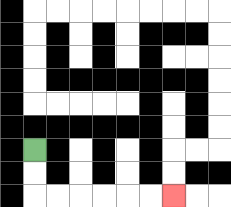{'start': '[1, 6]', 'end': '[7, 8]', 'path_directions': 'D,D,R,R,R,R,R,R', 'path_coordinates': '[[1, 6], [1, 7], [1, 8], [2, 8], [3, 8], [4, 8], [5, 8], [6, 8], [7, 8]]'}